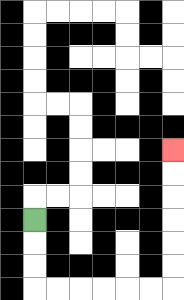{'start': '[1, 9]', 'end': '[7, 6]', 'path_directions': 'D,D,D,R,R,R,R,R,R,U,U,U,U,U,U', 'path_coordinates': '[[1, 9], [1, 10], [1, 11], [1, 12], [2, 12], [3, 12], [4, 12], [5, 12], [6, 12], [7, 12], [7, 11], [7, 10], [7, 9], [7, 8], [7, 7], [7, 6]]'}